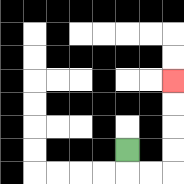{'start': '[5, 6]', 'end': '[7, 3]', 'path_directions': 'D,R,R,U,U,U,U', 'path_coordinates': '[[5, 6], [5, 7], [6, 7], [7, 7], [7, 6], [7, 5], [7, 4], [7, 3]]'}